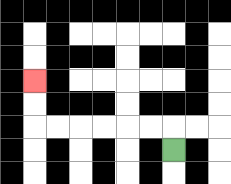{'start': '[7, 6]', 'end': '[1, 3]', 'path_directions': 'U,L,L,L,L,L,L,U,U', 'path_coordinates': '[[7, 6], [7, 5], [6, 5], [5, 5], [4, 5], [3, 5], [2, 5], [1, 5], [1, 4], [1, 3]]'}